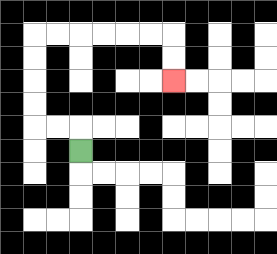{'start': '[3, 6]', 'end': '[7, 3]', 'path_directions': 'U,L,L,U,U,U,U,R,R,R,R,R,R,D,D', 'path_coordinates': '[[3, 6], [3, 5], [2, 5], [1, 5], [1, 4], [1, 3], [1, 2], [1, 1], [2, 1], [3, 1], [4, 1], [5, 1], [6, 1], [7, 1], [7, 2], [7, 3]]'}